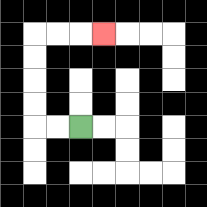{'start': '[3, 5]', 'end': '[4, 1]', 'path_directions': 'L,L,U,U,U,U,R,R,R', 'path_coordinates': '[[3, 5], [2, 5], [1, 5], [1, 4], [1, 3], [1, 2], [1, 1], [2, 1], [3, 1], [4, 1]]'}